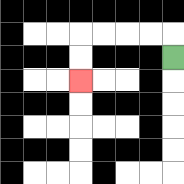{'start': '[7, 2]', 'end': '[3, 3]', 'path_directions': 'U,L,L,L,L,D,D', 'path_coordinates': '[[7, 2], [7, 1], [6, 1], [5, 1], [4, 1], [3, 1], [3, 2], [3, 3]]'}